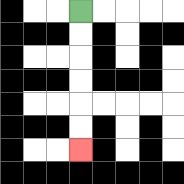{'start': '[3, 0]', 'end': '[3, 6]', 'path_directions': 'D,D,D,D,D,D', 'path_coordinates': '[[3, 0], [3, 1], [3, 2], [3, 3], [3, 4], [3, 5], [3, 6]]'}